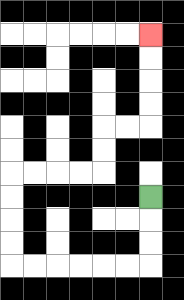{'start': '[6, 8]', 'end': '[6, 1]', 'path_directions': 'D,D,D,L,L,L,L,L,L,U,U,U,U,R,R,R,R,U,U,R,R,U,U,U,U', 'path_coordinates': '[[6, 8], [6, 9], [6, 10], [6, 11], [5, 11], [4, 11], [3, 11], [2, 11], [1, 11], [0, 11], [0, 10], [0, 9], [0, 8], [0, 7], [1, 7], [2, 7], [3, 7], [4, 7], [4, 6], [4, 5], [5, 5], [6, 5], [6, 4], [6, 3], [6, 2], [6, 1]]'}